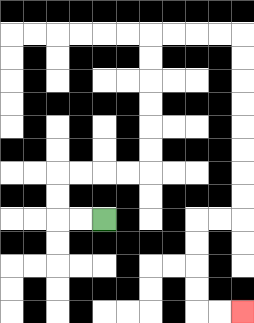{'start': '[4, 9]', 'end': '[10, 13]', 'path_directions': 'L,L,U,U,R,R,R,R,U,U,U,U,U,U,R,R,R,R,D,D,D,D,D,D,D,D,L,L,D,D,D,D,R,R', 'path_coordinates': '[[4, 9], [3, 9], [2, 9], [2, 8], [2, 7], [3, 7], [4, 7], [5, 7], [6, 7], [6, 6], [6, 5], [6, 4], [6, 3], [6, 2], [6, 1], [7, 1], [8, 1], [9, 1], [10, 1], [10, 2], [10, 3], [10, 4], [10, 5], [10, 6], [10, 7], [10, 8], [10, 9], [9, 9], [8, 9], [8, 10], [8, 11], [8, 12], [8, 13], [9, 13], [10, 13]]'}